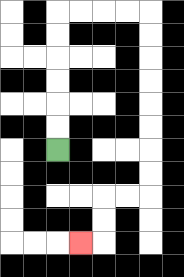{'start': '[2, 6]', 'end': '[3, 10]', 'path_directions': 'U,U,U,U,U,U,R,R,R,R,D,D,D,D,D,D,D,D,L,L,D,D,L', 'path_coordinates': '[[2, 6], [2, 5], [2, 4], [2, 3], [2, 2], [2, 1], [2, 0], [3, 0], [4, 0], [5, 0], [6, 0], [6, 1], [6, 2], [6, 3], [6, 4], [6, 5], [6, 6], [6, 7], [6, 8], [5, 8], [4, 8], [4, 9], [4, 10], [3, 10]]'}